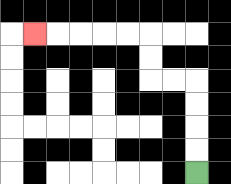{'start': '[8, 7]', 'end': '[1, 1]', 'path_directions': 'U,U,U,U,L,L,U,U,L,L,L,L,L', 'path_coordinates': '[[8, 7], [8, 6], [8, 5], [8, 4], [8, 3], [7, 3], [6, 3], [6, 2], [6, 1], [5, 1], [4, 1], [3, 1], [2, 1], [1, 1]]'}